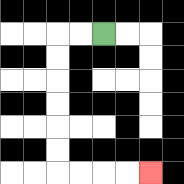{'start': '[4, 1]', 'end': '[6, 7]', 'path_directions': 'L,L,D,D,D,D,D,D,R,R,R,R', 'path_coordinates': '[[4, 1], [3, 1], [2, 1], [2, 2], [2, 3], [2, 4], [2, 5], [2, 6], [2, 7], [3, 7], [4, 7], [5, 7], [6, 7]]'}